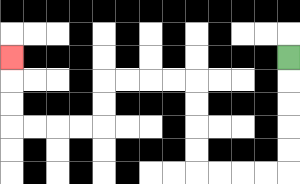{'start': '[12, 2]', 'end': '[0, 2]', 'path_directions': 'D,D,D,D,D,L,L,L,L,U,U,U,U,L,L,L,L,D,D,L,L,L,L,U,U,U', 'path_coordinates': '[[12, 2], [12, 3], [12, 4], [12, 5], [12, 6], [12, 7], [11, 7], [10, 7], [9, 7], [8, 7], [8, 6], [8, 5], [8, 4], [8, 3], [7, 3], [6, 3], [5, 3], [4, 3], [4, 4], [4, 5], [3, 5], [2, 5], [1, 5], [0, 5], [0, 4], [0, 3], [0, 2]]'}